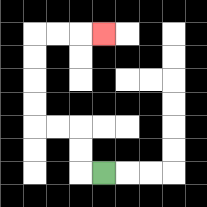{'start': '[4, 7]', 'end': '[4, 1]', 'path_directions': 'L,U,U,L,L,U,U,U,U,R,R,R', 'path_coordinates': '[[4, 7], [3, 7], [3, 6], [3, 5], [2, 5], [1, 5], [1, 4], [1, 3], [1, 2], [1, 1], [2, 1], [3, 1], [4, 1]]'}